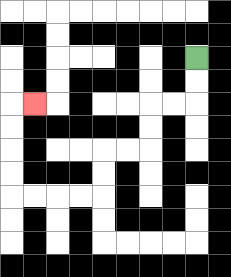{'start': '[8, 2]', 'end': '[1, 4]', 'path_directions': 'D,D,L,L,D,D,L,L,D,D,L,L,L,L,U,U,U,U,R', 'path_coordinates': '[[8, 2], [8, 3], [8, 4], [7, 4], [6, 4], [6, 5], [6, 6], [5, 6], [4, 6], [4, 7], [4, 8], [3, 8], [2, 8], [1, 8], [0, 8], [0, 7], [0, 6], [0, 5], [0, 4], [1, 4]]'}